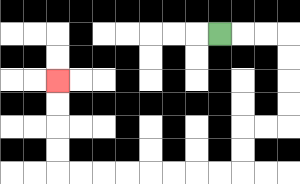{'start': '[9, 1]', 'end': '[2, 3]', 'path_directions': 'R,R,R,D,D,D,D,L,L,D,D,L,L,L,L,L,L,L,L,U,U,U,U', 'path_coordinates': '[[9, 1], [10, 1], [11, 1], [12, 1], [12, 2], [12, 3], [12, 4], [12, 5], [11, 5], [10, 5], [10, 6], [10, 7], [9, 7], [8, 7], [7, 7], [6, 7], [5, 7], [4, 7], [3, 7], [2, 7], [2, 6], [2, 5], [2, 4], [2, 3]]'}